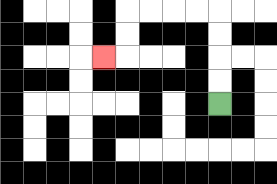{'start': '[9, 4]', 'end': '[4, 2]', 'path_directions': 'U,U,U,U,L,L,L,L,D,D,L', 'path_coordinates': '[[9, 4], [9, 3], [9, 2], [9, 1], [9, 0], [8, 0], [7, 0], [6, 0], [5, 0], [5, 1], [5, 2], [4, 2]]'}